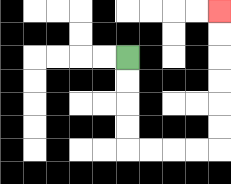{'start': '[5, 2]', 'end': '[9, 0]', 'path_directions': 'D,D,D,D,R,R,R,R,U,U,U,U,U,U', 'path_coordinates': '[[5, 2], [5, 3], [5, 4], [5, 5], [5, 6], [6, 6], [7, 6], [8, 6], [9, 6], [9, 5], [9, 4], [9, 3], [9, 2], [9, 1], [9, 0]]'}